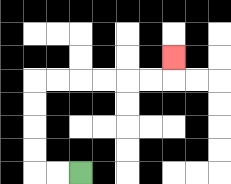{'start': '[3, 7]', 'end': '[7, 2]', 'path_directions': 'L,L,U,U,U,U,R,R,R,R,R,R,U', 'path_coordinates': '[[3, 7], [2, 7], [1, 7], [1, 6], [1, 5], [1, 4], [1, 3], [2, 3], [3, 3], [4, 3], [5, 3], [6, 3], [7, 3], [7, 2]]'}